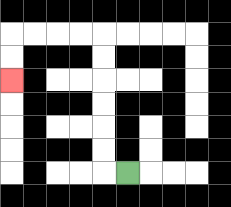{'start': '[5, 7]', 'end': '[0, 3]', 'path_directions': 'L,U,U,U,U,U,U,L,L,L,L,D,D', 'path_coordinates': '[[5, 7], [4, 7], [4, 6], [4, 5], [4, 4], [4, 3], [4, 2], [4, 1], [3, 1], [2, 1], [1, 1], [0, 1], [0, 2], [0, 3]]'}